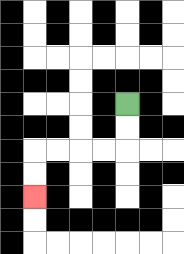{'start': '[5, 4]', 'end': '[1, 8]', 'path_directions': 'D,D,L,L,L,L,D,D', 'path_coordinates': '[[5, 4], [5, 5], [5, 6], [4, 6], [3, 6], [2, 6], [1, 6], [1, 7], [1, 8]]'}